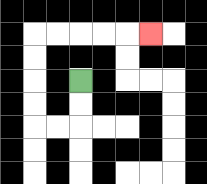{'start': '[3, 3]', 'end': '[6, 1]', 'path_directions': 'D,D,L,L,U,U,U,U,R,R,R,R,R', 'path_coordinates': '[[3, 3], [3, 4], [3, 5], [2, 5], [1, 5], [1, 4], [1, 3], [1, 2], [1, 1], [2, 1], [3, 1], [4, 1], [5, 1], [6, 1]]'}